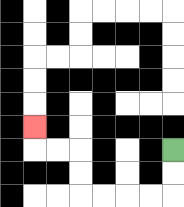{'start': '[7, 6]', 'end': '[1, 5]', 'path_directions': 'D,D,L,L,L,L,U,U,L,L,U', 'path_coordinates': '[[7, 6], [7, 7], [7, 8], [6, 8], [5, 8], [4, 8], [3, 8], [3, 7], [3, 6], [2, 6], [1, 6], [1, 5]]'}